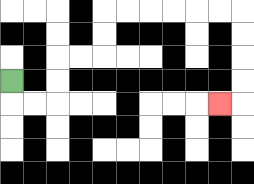{'start': '[0, 3]', 'end': '[9, 4]', 'path_directions': 'D,R,R,U,U,R,R,U,U,R,R,R,R,R,R,D,D,D,D,L', 'path_coordinates': '[[0, 3], [0, 4], [1, 4], [2, 4], [2, 3], [2, 2], [3, 2], [4, 2], [4, 1], [4, 0], [5, 0], [6, 0], [7, 0], [8, 0], [9, 0], [10, 0], [10, 1], [10, 2], [10, 3], [10, 4], [9, 4]]'}